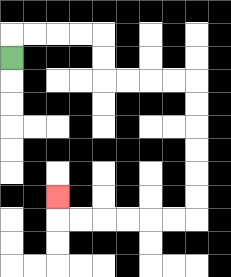{'start': '[0, 2]', 'end': '[2, 8]', 'path_directions': 'U,R,R,R,R,D,D,R,R,R,R,D,D,D,D,D,D,L,L,L,L,L,L,U', 'path_coordinates': '[[0, 2], [0, 1], [1, 1], [2, 1], [3, 1], [4, 1], [4, 2], [4, 3], [5, 3], [6, 3], [7, 3], [8, 3], [8, 4], [8, 5], [8, 6], [8, 7], [8, 8], [8, 9], [7, 9], [6, 9], [5, 9], [4, 9], [3, 9], [2, 9], [2, 8]]'}